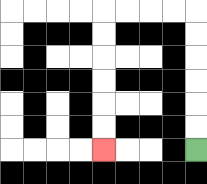{'start': '[8, 6]', 'end': '[4, 6]', 'path_directions': 'U,U,U,U,U,U,L,L,L,L,D,D,D,D,D,D', 'path_coordinates': '[[8, 6], [8, 5], [8, 4], [8, 3], [8, 2], [8, 1], [8, 0], [7, 0], [6, 0], [5, 0], [4, 0], [4, 1], [4, 2], [4, 3], [4, 4], [4, 5], [4, 6]]'}